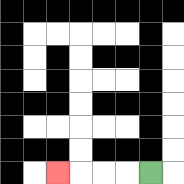{'start': '[6, 7]', 'end': '[2, 7]', 'path_directions': 'L,L,L,L', 'path_coordinates': '[[6, 7], [5, 7], [4, 7], [3, 7], [2, 7]]'}